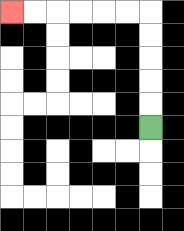{'start': '[6, 5]', 'end': '[0, 0]', 'path_directions': 'U,U,U,U,U,L,L,L,L,L,L', 'path_coordinates': '[[6, 5], [6, 4], [6, 3], [6, 2], [6, 1], [6, 0], [5, 0], [4, 0], [3, 0], [2, 0], [1, 0], [0, 0]]'}